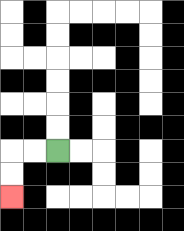{'start': '[2, 6]', 'end': '[0, 8]', 'path_directions': 'L,L,D,D', 'path_coordinates': '[[2, 6], [1, 6], [0, 6], [0, 7], [0, 8]]'}